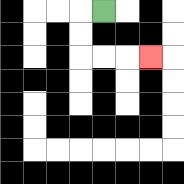{'start': '[4, 0]', 'end': '[6, 2]', 'path_directions': 'L,D,D,R,R,R', 'path_coordinates': '[[4, 0], [3, 0], [3, 1], [3, 2], [4, 2], [5, 2], [6, 2]]'}